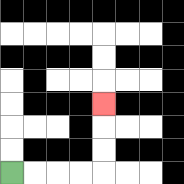{'start': '[0, 7]', 'end': '[4, 4]', 'path_directions': 'R,R,R,R,U,U,U', 'path_coordinates': '[[0, 7], [1, 7], [2, 7], [3, 7], [4, 7], [4, 6], [4, 5], [4, 4]]'}